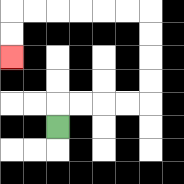{'start': '[2, 5]', 'end': '[0, 2]', 'path_directions': 'U,R,R,R,R,U,U,U,U,L,L,L,L,L,L,D,D', 'path_coordinates': '[[2, 5], [2, 4], [3, 4], [4, 4], [5, 4], [6, 4], [6, 3], [6, 2], [6, 1], [6, 0], [5, 0], [4, 0], [3, 0], [2, 0], [1, 0], [0, 0], [0, 1], [0, 2]]'}